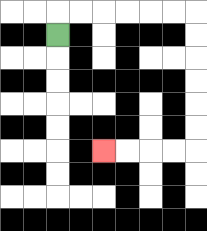{'start': '[2, 1]', 'end': '[4, 6]', 'path_directions': 'U,R,R,R,R,R,R,D,D,D,D,D,D,L,L,L,L', 'path_coordinates': '[[2, 1], [2, 0], [3, 0], [4, 0], [5, 0], [6, 0], [7, 0], [8, 0], [8, 1], [8, 2], [8, 3], [8, 4], [8, 5], [8, 6], [7, 6], [6, 6], [5, 6], [4, 6]]'}